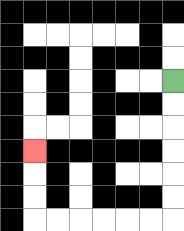{'start': '[7, 3]', 'end': '[1, 6]', 'path_directions': 'D,D,D,D,D,D,L,L,L,L,L,L,U,U,U', 'path_coordinates': '[[7, 3], [7, 4], [7, 5], [7, 6], [7, 7], [7, 8], [7, 9], [6, 9], [5, 9], [4, 9], [3, 9], [2, 9], [1, 9], [1, 8], [1, 7], [1, 6]]'}